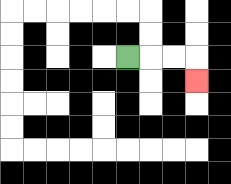{'start': '[5, 2]', 'end': '[8, 3]', 'path_directions': 'R,R,R,D', 'path_coordinates': '[[5, 2], [6, 2], [7, 2], [8, 2], [8, 3]]'}